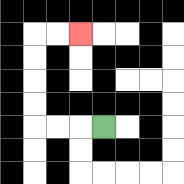{'start': '[4, 5]', 'end': '[3, 1]', 'path_directions': 'L,L,L,U,U,U,U,R,R', 'path_coordinates': '[[4, 5], [3, 5], [2, 5], [1, 5], [1, 4], [1, 3], [1, 2], [1, 1], [2, 1], [3, 1]]'}